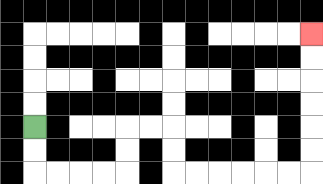{'start': '[1, 5]', 'end': '[13, 1]', 'path_directions': 'D,D,R,R,R,R,U,U,R,R,D,D,R,R,R,R,R,R,U,U,U,U,U,U', 'path_coordinates': '[[1, 5], [1, 6], [1, 7], [2, 7], [3, 7], [4, 7], [5, 7], [5, 6], [5, 5], [6, 5], [7, 5], [7, 6], [7, 7], [8, 7], [9, 7], [10, 7], [11, 7], [12, 7], [13, 7], [13, 6], [13, 5], [13, 4], [13, 3], [13, 2], [13, 1]]'}